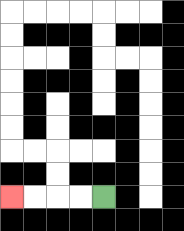{'start': '[4, 8]', 'end': '[0, 8]', 'path_directions': 'L,L,L,L', 'path_coordinates': '[[4, 8], [3, 8], [2, 8], [1, 8], [0, 8]]'}